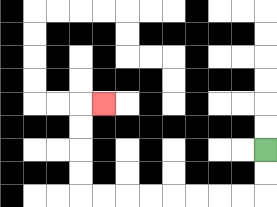{'start': '[11, 6]', 'end': '[4, 4]', 'path_directions': 'D,D,L,L,L,L,L,L,L,L,U,U,U,U,R', 'path_coordinates': '[[11, 6], [11, 7], [11, 8], [10, 8], [9, 8], [8, 8], [7, 8], [6, 8], [5, 8], [4, 8], [3, 8], [3, 7], [3, 6], [3, 5], [3, 4], [4, 4]]'}